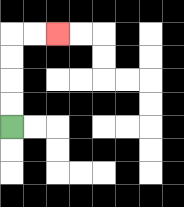{'start': '[0, 5]', 'end': '[2, 1]', 'path_directions': 'U,U,U,U,R,R', 'path_coordinates': '[[0, 5], [0, 4], [0, 3], [0, 2], [0, 1], [1, 1], [2, 1]]'}